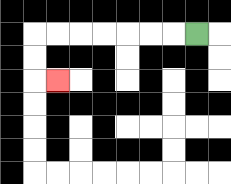{'start': '[8, 1]', 'end': '[2, 3]', 'path_directions': 'L,L,L,L,L,L,L,D,D,R', 'path_coordinates': '[[8, 1], [7, 1], [6, 1], [5, 1], [4, 1], [3, 1], [2, 1], [1, 1], [1, 2], [1, 3], [2, 3]]'}